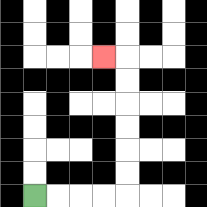{'start': '[1, 8]', 'end': '[4, 2]', 'path_directions': 'R,R,R,R,U,U,U,U,U,U,L', 'path_coordinates': '[[1, 8], [2, 8], [3, 8], [4, 8], [5, 8], [5, 7], [5, 6], [5, 5], [5, 4], [5, 3], [5, 2], [4, 2]]'}